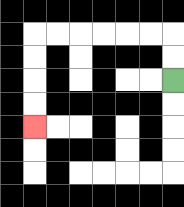{'start': '[7, 3]', 'end': '[1, 5]', 'path_directions': 'U,U,L,L,L,L,L,L,D,D,D,D', 'path_coordinates': '[[7, 3], [7, 2], [7, 1], [6, 1], [5, 1], [4, 1], [3, 1], [2, 1], [1, 1], [1, 2], [1, 3], [1, 4], [1, 5]]'}